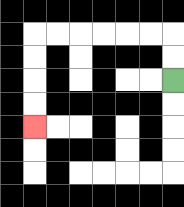{'start': '[7, 3]', 'end': '[1, 5]', 'path_directions': 'U,U,L,L,L,L,L,L,D,D,D,D', 'path_coordinates': '[[7, 3], [7, 2], [7, 1], [6, 1], [5, 1], [4, 1], [3, 1], [2, 1], [1, 1], [1, 2], [1, 3], [1, 4], [1, 5]]'}